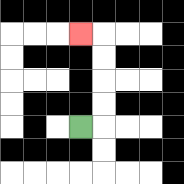{'start': '[3, 5]', 'end': '[3, 1]', 'path_directions': 'R,U,U,U,U,L', 'path_coordinates': '[[3, 5], [4, 5], [4, 4], [4, 3], [4, 2], [4, 1], [3, 1]]'}